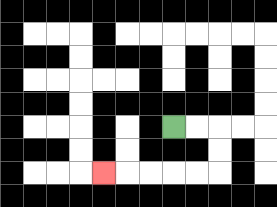{'start': '[7, 5]', 'end': '[4, 7]', 'path_directions': 'R,R,D,D,L,L,L,L,L', 'path_coordinates': '[[7, 5], [8, 5], [9, 5], [9, 6], [9, 7], [8, 7], [7, 7], [6, 7], [5, 7], [4, 7]]'}